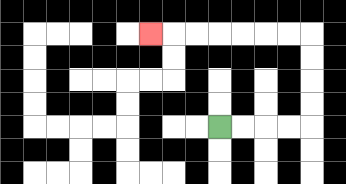{'start': '[9, 5]', 'end': '[6, 1]', 'path_directions': 'R,R,R,R,U,U,U,U,L,L,L,L,L,L,L', 'path_coordinates': '[[9, 5], [10, 5], [11, 5], [12, 5], [13, 5], [13, 4], [13, 3], [13, 2], [13, 1], [12, 1], [11, 1], [10, 1], [9, 1], [8, 1], [7, 1], [6, 1]]'}